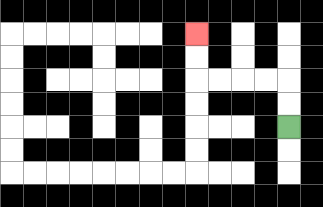{'start': '[12, 5]', 'end': '[8, 1]', 'path_directions': 'U,U,L,L,L,L,U,U', 'path_coordinates': '[[12, 5], [12, 4], [12, 3], [11, 3], [10, 3], [9, 3], [8, 3], [8, 2], [8, 1]]'}